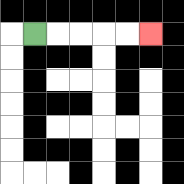{'start': '[1, 1]', 'end': '[6, 1]', 'path_directions': 'R,R,R,R,R', 'path_coordinates': '[[1, 1], [2, 1], [3, 1], [4, 1], [5, 1], [6, 1]]'}